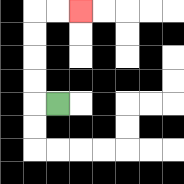{'start': '[2, 4]', 'end': '[3, 0]', 'path_directions': 'L,U,U,U,U,R,R', 'path_coordinates': '[[2, 4], [1, 4], [1, 3], [1, 2], [1, 1], [1, 0], [2, 0], [3, 0]]'}